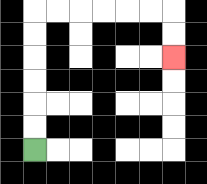{'start': '[1, 6]', 'end': '[7, 2]', 'path_directions': 'U,U,U,U,U,U,R,R,R,R,R,R,D,D', 'path_coordinates': '[[1, 6], [1, 5], [1, 4], [1, 3], [1, 2], [1, 1], [1, 0], [2, 0], [3, 0], [4, 0], [5, 0], [6, 0], [7, 0], [7, 1], [7, 2]]'}